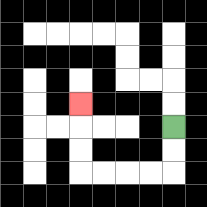{'start': '[7, 5]', 'end': '[3, 4]', 'path_directions': 'D,D,L,L,L,L,U,U,U', 'path_coordinates': '[[7, 5], [7, 6], [7, 7], [6, 7], [5, 7], [4, 7], [3, 7], [3, 6], [3, 5], [3, 4]]'}